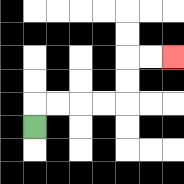{'start': '[1, 5]', 'end': '[7, 2]', 'path_directions': 'U,R,R,R,R,U,U,R,R', 'path_coordinates': '[[1, 5], [1, 4], [2, 4], [3, 4], [4, 4], [5, 4], [5, 3], [5, 2], [6, 2], [7, 2]]'}